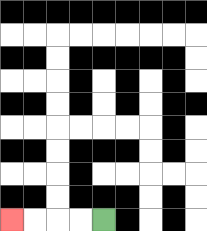{'start': '[4, 9]', 'end': '[0, 9]', 'path_directions': 'L,L,L,L', 'path_coordinates': '[[4, 9], [3, 9], [2, 9], [1, 9], [0, 9]]'}